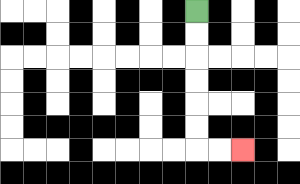{'start': '[8, 0]', 'end': '[10, 6]', 'path_directions': 'D,D,D,D,D,D,R,R', 'path_coordinates': '[[8, 0], [8, 1], [8, 2], [8, 3], [8, 4], [8, 5], [8, 6], [9, 6], [10, 6]]'}